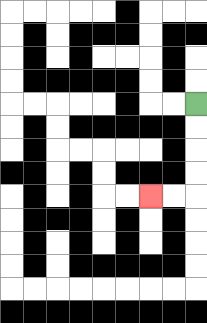{'start': '[8, 4]', 'end': '[6, 8]', 'path_directions': 'D,D,D,D,L,L', 'path_coordinates': '[[8, 4], [8, 5], [8, 6], [8, 7], [8, 8], [7, 8], [6, 8]]'}